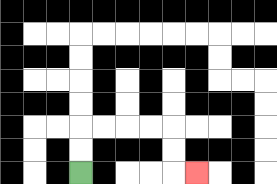{'start': '[3, 7]', 'end': '[8, 7]', 'path_directions': 'U,U,R,R,R,R,D,D,R', 'path_coordinates': '[[3, 7], [3, 6], [3, 5], [4, 5], [5, 5], [6, 5], [7, 5], [7, 6], [7, 7], [8, 7]]'}